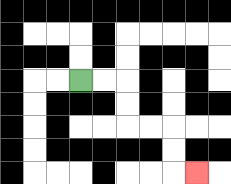{'start': '[3, 3]', 'end': '[8, 7]', 'path_directions': 'R,R,D,D,R,R,D,D,R', 'path_coordinates': '[[3, 3], [4, 3], [5, 3], [5, 4], [5, 5], [6, 5], [7, 5], [7, 6], [7, 7], [8, 7]]'}